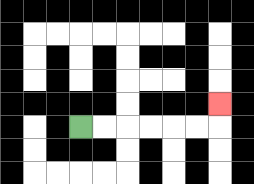{'start': '[3, 5]', 'end': '[9, 4]', 'path_directions': 'R,R,R,R,R,R,U', 'path_coordinates': '[[3, 5], [4, 5], [5, 5], [6, 5], [7, 5], [8, 5], [9, 5], [9, 4]]'}